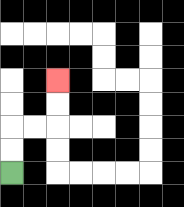{'start': '[0, 7]', 'end': '[2, 3]', 'path_directions': 'U,U,R,R,U,U', 'path_coordinates': '[[0, 7], [0, 6], [0, 5], [1, 5], [2, 5], [2, 4], [2, 3]]'}